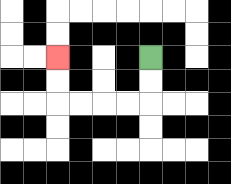{'start': '[6, 2]', 'end': '[2, 2]', 'path_directions': 'D,D,L,L,L,L,U,U', 'path_coordinates': '[[6, 2], [6, 3], [6, 4], [5, 4], [4, 4], [3, 4], [2, 4], [2, 3], [2, 2]]'}